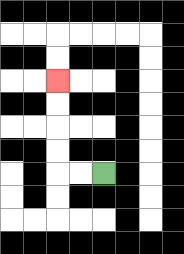{'start': '[4, 7]', 'end': '[2, 3]', 'path_directions': 'L,L,U,U,U,U', 'path_coordinates': '[[4, 7], [3, 7], [2, 7], [2, 6], [2, 5], [2, 4], [2, 3]]'}